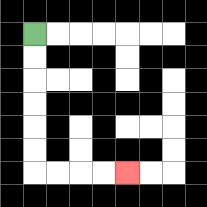{'start': '[1, 1]', 'end': '[5, 7]', 'path_directions': 'D,D,D,D,D,D,R,R,R,R', 'path_coordinates': '[[1, 1], [1, 2], [1, 3], [1, 4], [1, 5], [1, 6], [1, 7], [2, 7], [3, 7], [4, 7], [5, 7]]'}